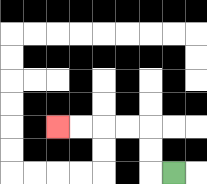{'start': '[7, 7]', 'end': '[2, 5]', 'path_directions': 'L,U,U,L,L,L,L', 'path_coordinates': '[[7, 7], [6, 7], [6, 6], [6, 5], [5, 5], [4, 5], [3, 5], [2, 5]]'}